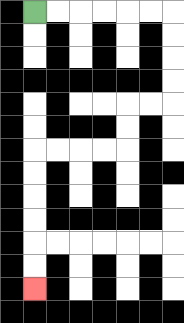{'start': '[1, 0]', 'end': '[1, 12]', 'path_directions': 'R,R,R,R,R,R,D,D,D,D,L,L,D,D,L,L,L,L,D,D,D,D,D,D', 'path_coordinates': '[[1, 0], [2, 0], [3, 0], [4, 0], [5, 0], [6, 0], [7, 0], [7, 1], [7, 2], [7, 3], [7, 4], [6, 4], [5, 4], [5, 5], [5, 6], [4, 6], [3, 6], [2, 6], [1, 6], [1, 7], [1, 8], [1, 9], [1, 10], [1, 11], [1, 12]]'}